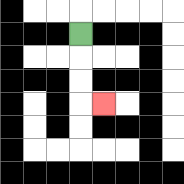{'start': '[3, 1]', 'end': '[4, 4]', 'path_directions': 'D,D,D,R', 'path_coordinates': '[[3, 1], [3, 2], [3, 3], [3, 4], [4, 4]]'}